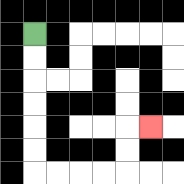{'start': '[1, 1]', 'end': '[6, 5]', 'path_directions': 'D,D,D,D,D,D,R,R,R,R,U,U,R', 'path_coordinates': '[[1, 1], [1, 2], [1, 3], [1, 4], [1, 5], [1, 6], [1, 7], [2, 7], [3, 7], [4, 7], [5, 7], [5, 6], [5, 5], [6, 5]]'}